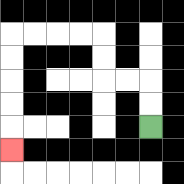{'start': '[6, 5]', 'end': '[0, 6]', 'path_directions': 'U,U,L,L,U,U,L,L,L,L,D,D,D,D,D', 'path_coordinates': '[[6, 5], [6, 4], [6, 3], [5, 3], [4, 3], [4, 2], [4, 1], [3, 1], [2, 1], [1, 1], [0, 1], [0, 2], [0, 3], [0, 4], [0, 5], [0, 6]]'}